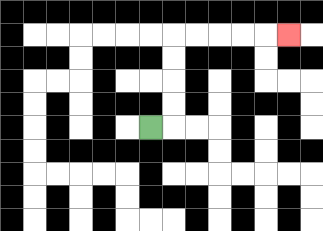{'start': '[6, 5]', 'end': '[12, 1]', 'path_directions': 'R,U,U,U,U,R,R,R,R,R', 'path_coordinates': '[[6, 5], [7, 5], [7, 4], [7, 3], [7, 2], [7, 1], [8, 1], [9, 1], [10, 1], [11, 1], [12, 1]]'}